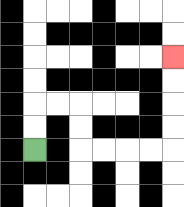{'start': '[1, 6]', 'end': '[7, 2]', 'path_directions': 'U,U,R,R,D,D,R,R,R,R,U,U,U,U', 'path_coordinates': '[[1, 6], [1, 5], [1, 4], [2, 4], [3, 4], [3, 5], [3, 6], [4, 6], [5, 6], [6, 6], [7, 6], [7, 5], [7, 4], [7, 3], [7, 2]]'}